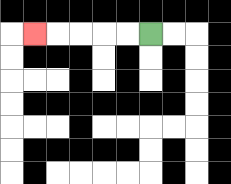{'start': '[6, 1]', 'end': '[1, 1]', 'path_directions': 'L,L,L,L,L', 'path_coordinates': '[[6, 1], [5, 1], [4, 1], [3, 1], [2, 1], [1, 1]]'}